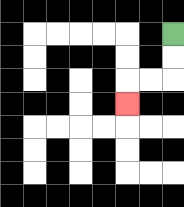{'start': '[7, 1]', 'end': '[5, 4]', 'path_directions': 'D,D,L,L,D', 'path_coordinates': '[[7, 1], [7, 2], [7, 3], [6, 3], [5, 3], [5, 4]]'}